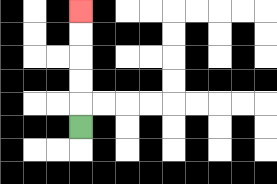{'start': '[3, 5]', 'end': '[3, 0]', 'path_directions': 'U,U,U,U,U', 'path_coordinates': '[[3, 5], [3, 4], [3, 3], [3, 2], [3, 1], [3, 0]]'}